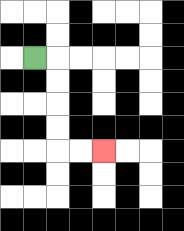{'start': '[1, 2]', 'end': '[4, 6]', 'path_directions': 'R,D,D,D,D,R,R', 'path_coordinates': '[[1, 2], [2, 2], [2, 3], [2, 4], [2, 5], [2, 6], [3, 6], [4, 6]]'}